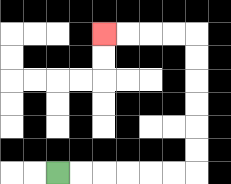{'start': '[2, 7]', 'end': '[4, 1]', 'path_directions': 'R,R,R,R,R,R,U,U,U,U,U,U,L,L,L,L', 'path_coordinates': '[[2, 7], [3, 7], [4, 7], [5, 7], [6, 7], [7, 7], [8, 7], [8, 6], [8, 5], [8, 4], [8, 3], [8, 2], [8, 1], [7, 1], [6, 1], [5, 1], [4, 1]]'}